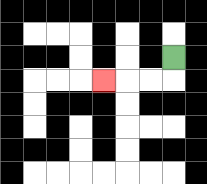{'start': '[7, 2]', 'end': '[4, 3]', 'path_directions': 'D,L,L,L', 'path_coordinates': '[[7, 2], [7, 3], [6, 3], [5, 3], [4, 3]]'}